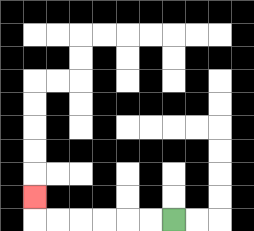{'start': '[7, 9]', 'end': '[1, 8]', 'path_directions': 'L,L,L,L,L,L,U', 'path_coordinates': '[[7, 9], [6, 9], [5, 9], [4, 9], [3, 9], [2, 9], [1, 9], [1, 8]]'}